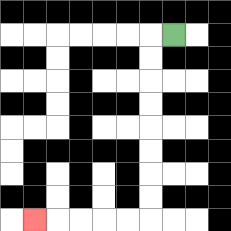{'start': '[7, 1]', 'end': '[1, 9]', 'path_directions': 'L,D,D,D,D,D,D,D,D,L,L,L,L,L', 'path_coordinates': '[[7, 1], [6, 1], [6, 2], [6, 3], [6, 4], [6, 5], [6, 6], [6, 7], [6, 8], [6, 9], [5, 9], [4, 9], [3, 9], [2, 9], [1, 9]]'}